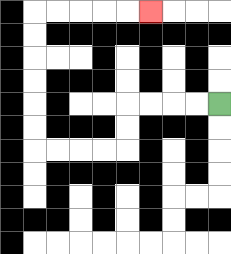{'start': '[9, 4]', 'end': '[6, 0]', 'path_directions': 'L,L,L,L,D,D,L,L,L,L,U,U,U,U,U,U,R,R,R,R,R', 'path_coordinates': '[[9, 4], [8, 4], [7, 4], [6, 4], [5, 4], [5, 5], [5, 6], [4, 6], [3, 6], [2, 6], [1, 6], [1, 5], [1, 4], [1, 3], [1, 2], [1, 1], [1, 0], [2, 0], [3, 0], [4, 0], [5, 0], [6, 0]]'}